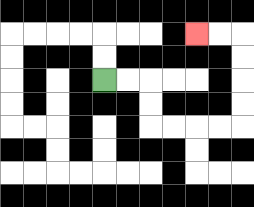{'start': '[4, 3]', 'end': '[8, 1]', 'path_directions': 'R,R,D,D,R,R,R,R,U,U,U,U,L,L', 'path_coordinates': '[[4, 3], [5, 3], [6, 3], [6, 4], [6, 5], [7, 5], [8, 5], [9, 5], [10, 5], [10, 4], [10, 3], [10, 2], [10, 1], [9, 1], [8, 1]]'}